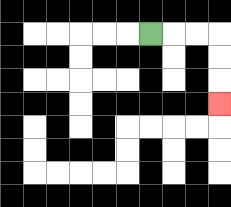{'start': '[6, 1]', 'end': '[9, 4]', 'path_directions': 'R,R,R,D,D,D', 'path_coordinates': '[[6, 1], [7, 1], [8, 1], [9, 1], [9, 2], [9, 3], [9, 4]]'}